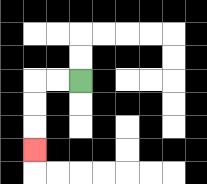{'start': '[3, 3]', 'end': '[1, 6]', 'path_directions': 'L,L,D,D,D', 'path_coordinates': '[[3, 3], [2, 3], [1, 3], [1, 4], [1, 5], [1, 6]]'}